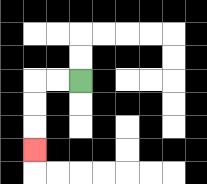{'start': '[3, 3]', 'end': '[1, 6]', 'path_directions': 'L,L,D,D,D', 'path_coordinates': '[[3, 3], [2, 3], [1, 3], [1, 4], [1, 5], [1, 6]]'}